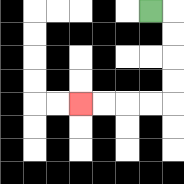{'start': '[6, 0]', 'end': '[3, 4]', 'path_directions': 'R,D,D,D,D,L,L,L,L', 'path_coordinates': '[[6, 0], [7, 0], [7, 1], [7, 2], [7, 3], [7, 4], [6, 4], [5, 4], [4, 4], [3, 4]]'}